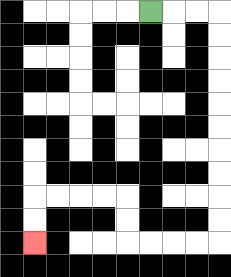{'start': '[6, 0]', 'end': '[1, 10]', 'path_directions': 'R,R,R,D,D,D,D,D,D,D,D,D,D,L,L,L,L,U,U,L,L,L,L,D,D', 'path_coordinates': '[[6, 0], [7, 0], [8, 0], [9, 0], [9, 1], [9, 2], [9, 3], [9, 4], [9, 5], [9, 6], [9, 7], [9, 8], [9, 9], [9, 10], [8, 10], [7, 10], [6, 10], [5, 10], [5, 9], [5, 8], [4, 8], [3, 8], [2, 8], [1, 8], [1, 9], [1, 10]]'}